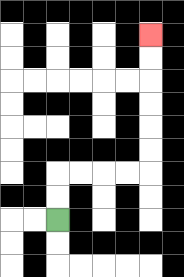{'start': '[2, 9]', 'end': '[6, 1]', 'path_directions': 'U,U,R,R,R,R,U,U,U,U,U,U', 'path_coordinates': '[[2, 9], [2, 8], [2, 7], [3, 7], [4, 7], [5, 7], [6, 7], [6, 6], [6, 5], [6, 4], [6, 3], [6, 2], [6, 1]]'}